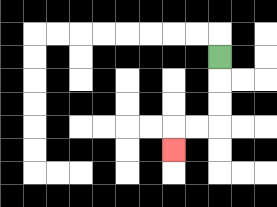{'start': '[9, 2]', 'end': '[7, 6]', 'path_directions': 'D,D,D,L,L,D', 'path_coordinates': '[[9, 2], [9, 3], [9, 4], [9, 5], [8, 5], [7, 5], [7, 6]]'}